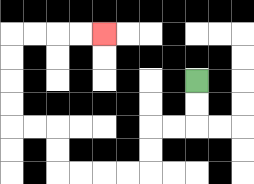{'start': '[8, 3]', 'end': '[4, 1]', 'path_directions': 'D,D,L,L,D,D,L,L,L,L,U,U,L,L,U,U,U,U,R,R,R,R', 'path_coordinates': '[[8, 3], [8, 4], [8, 5], [7, 5], [6, 5], [6, 6], [6, 7], [5, 7], [4, 7], [3, 7], [2, 7], [2, 6], [2, 5], [1, 5], [0, 5], [0, 4], [0, 3], [0, 2], [0, 1], [1, 1], [2, 1], [3, 1], [4, 1]]'}